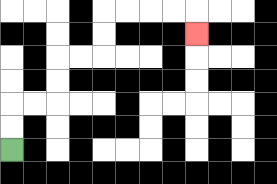{'start': '[0, 6]', 'end': '[8, 1]', 'path_directions': 'U,U,R,R,U,U,R,R,U,U,R,R,R,R,D', 'path_coordinates': '[[0, 6], [0, 5], [0, 4], [1, 4], [2, 4], [2, 3], [2, 2], [3, 2], [4, 2], [4, 1], [4, 0], [5, 0], [6, 0], [7, 0], [8, 0], [8, 1]]'}